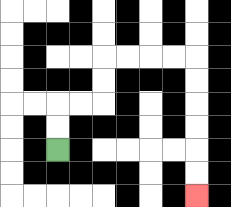{'start': '[2, 6]', 'end': '[8, 8]', 'path_directions': 'U,U,R,R,U,U,R,R,R,R,D,D,D,D,D,D', 'path_coordinates': '[[2, 6], [2, 5], [2, 4], [3, 4], [4, 4], [4, 3], [4, 2], [5, 2], [6, 2], [7, 2], [8, 2], [8, 3], [8, 4], [8, 5], [8, 6], [8, 7], [8, 8]]'}